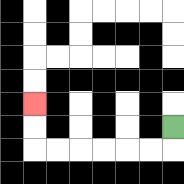{'start': '[7, 5]', 'end': '[1, 4]', 'path_directions': 'D,L,L,L,L,L,L,U,U', 'path_coordinates': '[[7, 5], [7, 6], [6, 6], [5, 6], [4, 6], [3, 6], [2, 6], [1, 6], [1, 5], [1, 4]]'}